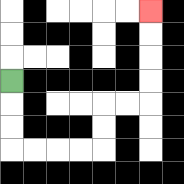{'start': '[0, 3]', 'end': '[6, 0]', 'path_directions': 'D,D,D,R,R,R,R,U,U,R,R,U,U,U,U', 'path_coordinates': '[[0, 3], [0, 4], [0, 5], [0, 6], [1, 6], [2, 6], [3, 6], [4, 6], [4, 5], [4, 4], [5, 4], [6, 4], [6, 3], [6, 2], [6, 1], [6, 0]]'}